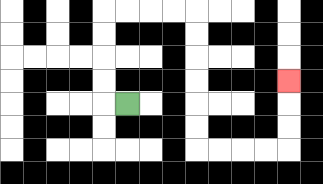{'start': '[5, 4]', 'end': '[12, 3]', 'path_directions': 'L,U,U,U,U,R,R,R,R,D,D,D,D,D,D,R,R,R,R,U,U,U', 'path_coordinates': '[[5, 4], [4, 4], [4, 3], [4, 2], [4, 1], [4, 0], [5, 0], [6, 0], [7, 0], [8, 0], [8, 1], [8, 2], [8, 3], [8, 4], [8, 5], [8, 6], [9, 6], [10, 6], [11, 6], [12, 6], [12, 5], [12, 4], [12, 3]]'}